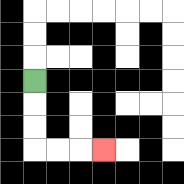{'start': '[1, 3]', 'end': '[4, 6]', 'path_directions': 'D,D,D,R,R,R', 'path_coordinates': '[[1, 3], [1, 4], [1, 5], [1, 6], [2, 6], [3, 6], [4, 6]]'}